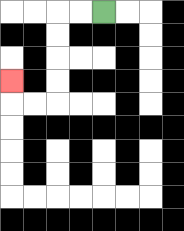{'start': '[4, 0]', 'end': '[0, 3]', 'path_directions': 'L,L,D,D,D,D,L,L,U', 'path_coordinates': '[[4, 0], [3, 0], [2, 0], [2, 1], [2, 2], [2, 3], [2, 4], [1, 4], [0, 4], [0, 3]]'}